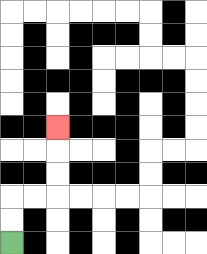{'start': '[0, 10]', 'end': '[2, 5]', 'path_directions': 'U,U,R,R,U,U,U', 'path_coordinates': '[[0, 10], [0, 9], [0, 8], [1, 8], [2, 8], [2, 7], [2, 6], [2, 5]]'}